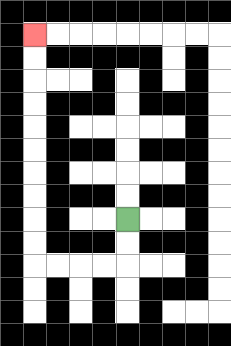{'start': '[5, 9]', 'end': '[1, 1]', 'path_directions': 'D,D,L,L,L,L,U,U,U,U,U,U,U,U,U,U', 'path_coordinates': '[[5, 9], [5, 10], [5, 11], [4, 11], [3, 11], [2, 11], [1, 11], [1, 10], [1, 9], [1, 8], [1, 7], [1, 6], [1, 5], [1, 4], [1, 3], [1, 2], [1, 1]]'}